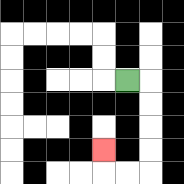{'start': '[5, 3]', 'end': '[4, 6]', 'path_directions': 'R,D,D,D,D,L,L,U', 'path_coordinates': '[[5, 3], [6, 3], [6, 4], [6, 5], [6, 6], [6, 7], [5, 7], [4, 7], [4, 6]]'}